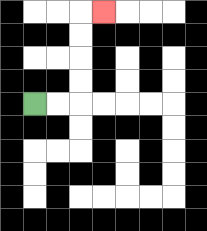{'start': '[1, 4]', 'end': '[4, 0]', 'path_directions': 'R,R,U,U,U,U,R', 'path_coordinates': '[[1, 4], [2, 4], [3, 4], [3, 3], [3, 2], [3, 1], [3, 0], [4, 0]]'}